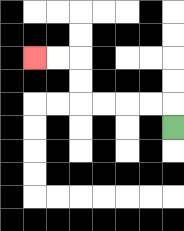{'start': '[7, 5]', 'end': '[1, 2]', 'path_directions': 'U,L,L,L,L,U,U,L,L', 'path_coordinates': '[[7, 5], [7, 4], [6, 4], [5, 4], [4, 4], [3, 4], [3, 3], [3, 2], [2, 2], [1, 2]]'}